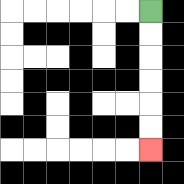{'start': '[6, 0]', 'end': '[6, 6]', 'path_directions': 'D,D,D,D,D,D', 'path_coordinates': '[[6, 0], [6, 1], [6, 2], [6, 3], [6, 4], [6, 5], [6, 6]]'}